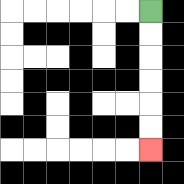{'start': '[6, 0]', 'end': '[6, 6]', 'path_directions': 'D,D,D,D,D,D', 'path_coordinates': '[[6, 0], [6, 1], [6, 2], [6, 3], [6, 4], [6, 5], [6, 6]]'}